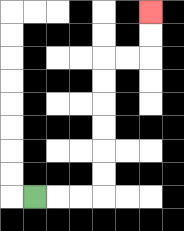{'start': '[1, 8]', 'end': '[6, 0]', 'path_directions': 'R,R,R,U,U,U,U,U,U,R,R,U,U', 'path_coordinates': '[[1, 8], [2, 8], [3, 8], [4, 8], [4, 7], [4, 6], [4, 5], [4, 4], [4, 3], [4, 2], [5, 2], [6, 2], [6, 1], [6, 0]]'}